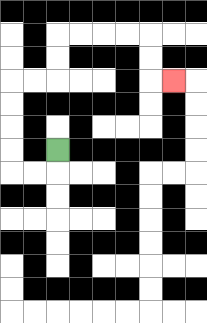{'start': '[2, 6]', 'end': '[7, 3]', 'path_directions': 'D,L,L,U,U,U,U,R,R,U,U,R,R,R,R,D,D,R', 'path_coordinates': '[[2, 6], [2, 7], [1, 7], [0, 7], [0, 6], [0, 5], [0, 4], [0, 3], [1, 3], [2, 3], [2, 2], [2, 1], [3, 1], [4, 1], [5, 1], [6, 1], [6, 2], [6, 3], [7, 3]]'}